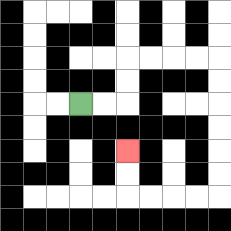{'start': '[3, 4]', 'end': '[5, 6]', 'path_directions': 'R,R,U,U,R,R,R,R,D,D,D,D,D,D,L,L,L,L,U,U', 'path_coordinates': '[[3, 4], [4, 4], [5, 4], [5, 3], [5, 2], [6, 2], [7, 2], [8, 2], [9, 2], [9, 3], [9, 4], [9, 5], [9, 6], [9, 7], [9, 8], [8, 8], [7, 8], [6, 8], [5, 8], [5, 7], [5, 6]]'}